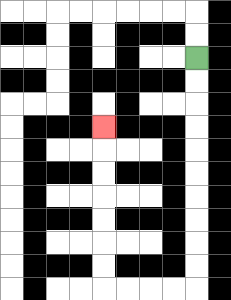{'start': '[8, 2]', 'end': '[4, 5]', 'path_directions': 'D,D,D,D,D,D,D,D,D,D,L,L,L,L,U,U,U,U,U,U,U', 'path_coordinates': '[[8, 2], [8, 3], [8, 4], [8, 5], [8, 6], [8, 7], [8, 8], [8, 9], [8, 10], [8, 11], [8, 12], [7, 12], [6, 12], [5, 12], [4, 12], [4, 11], [4, 10], [4, 9], [4, 8], [4, 7], [4, 6], [4, 5]]'}